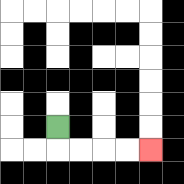{'start': '[2, 5]', 'end': '[6, 6]', 'path_directions': 'D,R,R,R,R', 'path_coordinates': '[[2, 5], [2, 6], [3, 6], [4, 6], [5, 6], [6, 6]]'}